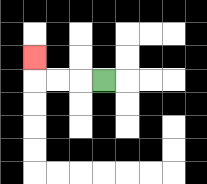{'start': '[4, 3]', 'end': '[1, 2]', 'path_directions': 'L,L,L,U', 'path_coordinates': '[[4, 3], [3, 3], [2, 3], [1, 3], [1, 2]]'}